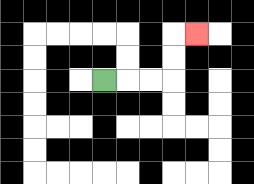{'start': '[4, 3]', 'end': '[8, 1]', 'path_directions': 'R,R,R,U,U,R', 'path_coordinates': '[[4, 3], [5, 3], [6, 3], [7, 3], [7, 2], [7, 1], [8, 1]]'}